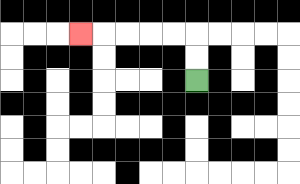{'start': '[8, 3]', 'end': '[3, 1]', 'path_directions': 'U,U,L,L,L,L,L', 'path_coordinates': '[[8, 3], [8, 2], [8, 1], [7, 1], [6, 1], [5, 1], [4, 1], [3, 1]]'}